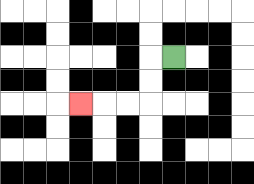{'start': '[7, 2]', 'end': '[3, 4]', 'path_directions': 'L,D,D,L,L,L', 'path_coordinates': '[[7, 2], [6, 2], [6, 3], [6, 4], [5, 4], [4, 4], [3, 4]]'}